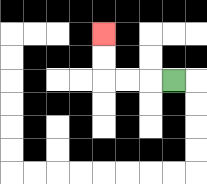{'start': '[7, 3]', 'end': '[4, 1]', 'path_directions': 'L,L,L,U,U', 'path_coordinates': '[[7, 3], [6, 3], [5, 3], [4, 3], [4, 2], [4, 1]]'}